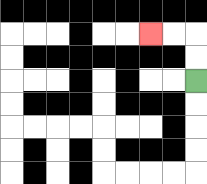{'start': '[8, 3]', 'end': '[6, 1]', 'path_directions': 'U,U,L,L', 'path_coordinates': '[[8, 3], [8, 2], [8, 1], [7, 1], [6, 1]]'}